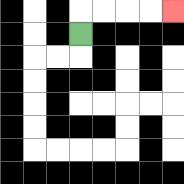{'start': '[3, 1]', 'end': '[7, 0]', 'path_directions': 'U,R,R,R,R', 'path_coordinates': '[[3, 1], [3, 0], [4, 0], [5, 0], [6, 0], [7, 0]]'}